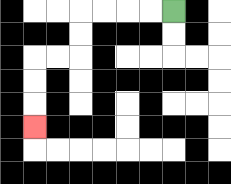{'start': '[7, 0]', 'end': '[1, 5]', 'path_directions': 'L,L,L,L,D,D,L,L,D,D,D', 'path_coordinates': '[[7, 0], [6, 0], [5, 0], [4, 0], [3, 0], [3, 1], [3, 2], [2, 2], [1, 2], [1, 3], [1, 4], [1, 5]]'}